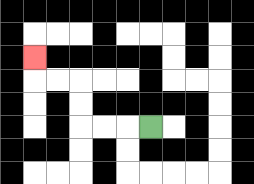{'start': '[6, 5]', 'end': '[1, 2]', 'path_directions': 'L,L,L,U,U,L,L,U', 'path_coordinates': '[[6, 5], [5, 5], [4, 5], [3, 5], [3, 4], [3, 3], [2, 3], [1, 3], [1, 2]]'}